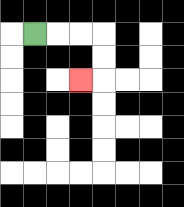{'start': '[1, 1]', 'end': '[3, 3]', 'path_directions': 'R,R,R,D,D,L', 'path_coordinates': '[[1, 1], [2, 1], [3, 1], [4, 1], [4, 2], [4, 3], [3, 3]]'}